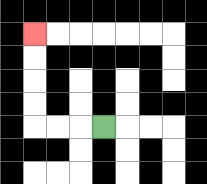{'start': '[4, 5]', 'end': '[1, 1]', 'path_directions': 'L,L,L,U,U,U,U', 'path_coordinates': '[[4, 5], [3, 5], [2, 5], [1, 5], [1, 4], [1, 3], [1, 2], [1, 1]]'}